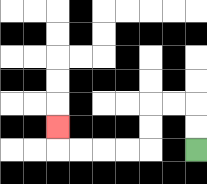{'start': '[8, 6]', 'end': '[2, 5]', 'path_directions': 'U,U,L,L,D,D,L,L,L,L,U', 'path_coordinates': '[[8, 6], [8, 5], [8, 4], [7, 4], [6, 4], [6, 5], [6, 6], [5, 6], [4, 6], [3, 6], [2, 6], [2, 5]]'}